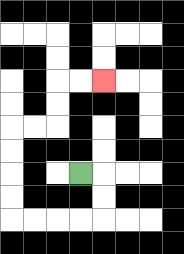{'start': '[3, 7]', 'end': '[4, 3]', 'path_directions': 'R,D,D,L,L,L,L,U,U,U,U,R,R,U,U,R,R', 'path_coordinates': '[[3, 7], [4, 7], [4, 8], [4, 9], [3, 9], [2, 9], [1, 9], [0, 9], [0, 8], [0, 7], [0, 6], [0, 5], [1, 5], [2, 5], [2, 4], [2, 3], [3, 3], [4, 3]]'}